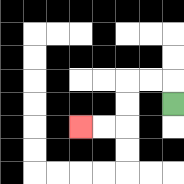{'start': '[7, 4]', 'end': '[3, 5]', 'path_directions': 'U,L,L,D,D,L,L', 'path_coordinates': '[[7, 4], [7, 3], [6, 3], [5, 3], [5, 4], [5, 5], [4, 5], [3, 5]]'}